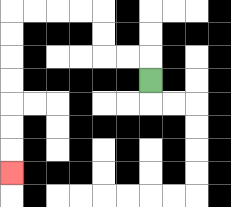{'start': '[6, 3]', 'end': '[0, 7]', 'path_directions': 'U,L,L,U,U,L,L,L,L,D,D,D,D,D,D,D', 'path_coordinates': '[[6, 3], [6, 2], [5, 2], [4, 2], [4, 1], [4, 0], [3, 0], [2, 0], [1, 0], [0, 0], [0, 1], [0, 2], [0, 3], [0, 4], [0, 5], [0, 6], [0, 7]]'}